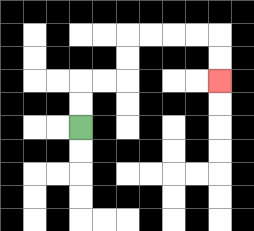{'start': '[3, 5]', 'end': '[9, 3]', 'path_directions': 'U,U,R,R,U,U,R,R,R,R,D,D', 'path_coordinates': '[[3, 5], [3, 4], [3, 3], [4, 3], [5, 3], [5, 2], [5, 1], [6, 1], [7, 1], [8, 1], [9, 1], [9, 2], [9, 3]]'}